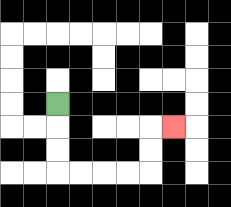{'start': '[2, 4]', 'end': '[7, 5]', 'path_directions': 'D,D,D,R,R,R,R,U,U,R', 'path_coordinates': '[[2, 4], [2, 5], [2, 6], [2, 7], [3, 7], [4, 7], [5, 7], [6, 7], [6, 6], [6, 5], [7, 5]]'}